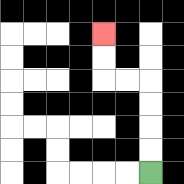{'start': '[6, 7]', 'end': '[4, 1]', 'path_directions': 'U,U,U,U,L,L,U,U', 'path_coordinates': '[[6, 7], [6, 6], [6, 5], [6, 4], [6, 3], [5, 3], [4, 3], [4, 2], [4, 1]]'}